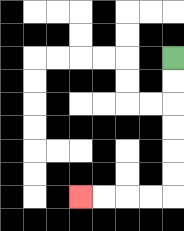{'start': '[7, 2]', 'end': '[3, 8]', 'path_directions': 'D,D,D,D,D,D,L,L,L,L', 'path_coordinates': '[[7, 2], [7, 3], [7, 4], [7, 5], [7, 6], [7, 7], [7, 8], [6, 8], [5, 8], [4, 8], [3, 8]]'}